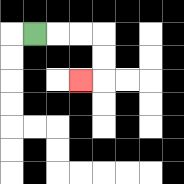{'start': '[1, 1]', 'end': '[3, 3]', 'path_directions': 'R,R,R,D,D,L', 'path_coordinates': '[[1, 1], [2, 1], [3, 1], [4, 1], [4, 2], [4, 3], [3, 3]]'}